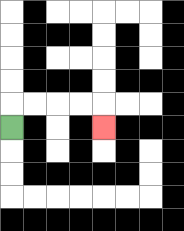{'start': '[0, 5]', 'end': '[4, 5]', 'path_directions': 'U,R,R,R,R,D', 'path_coordinates': '[[0, 5], [0, 4], [1, 4], [2, 4], [3, 4], [4, 4], [4, 5]]'}